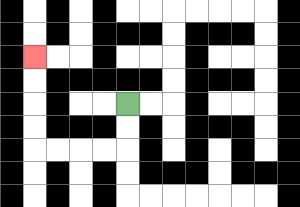{'start': '[5, 4]', 'end': '[1, 2]', 'path_directions': 'D,D,L,L,L,L,U,U,U,U', 'path_coordinates': '[[5, 4], [5, 5], [5, 6], [4, 6], [3, 6], [2, 6], [1, 6], [1, 5], [1, 4], [1, 3], [1, 2]]'}